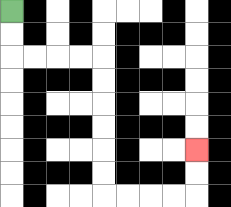{'start': '[0, 0]', 'end': '[8, 6]', 'path_directions': 'D,D,R,R,R,R,D,D,D,D,D,D,R,R,R,R,U,U', 'path_coordinates': '[[0, 0], [0, 1], [0, 2], [1, 2], [2, 2], [3, 2], [4, 2], [4, 3], [4, 4], [4, 5], [4, 6], [4, 7], [4, 8], [5, 8], [6, 8], [7, 8], [8, 8], [8, 7], [8, 6]]'}